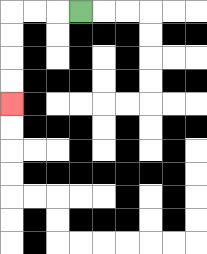{'start': '[3, 0]', 'end': '[0, 4]', 'path_directions': 'L,L,L,D,D,D,D', 'path_coordinates': '[[3, 0], [2, 0], [1, 0], [0, 0], [0, 1], [0, 2], [0, 3], [0, 4]]'}